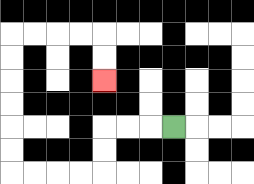{'start': '[7, 5]', 'end': '[4, 3]', 'path_directions': 'L,L,L,D,D,L,L,L,L,U,U,U,U,U,U,R,R,R,R,D,D', 'path_coordinates': '[[7, 5], [6, 5], [5, 5], [4, 5], [4, 6], [4, 7], [3, 7], [2, 7], [1, 7], [0, 7], [0, 6], [0, 5], [0, 4], [0, 3], [0, 2], [0, 1], [1, 1], [2, 1], [3, 1], [4, 1], [4, 2], [4, 3]]'}